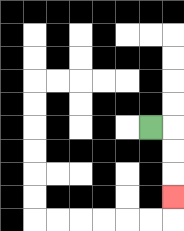{'start': '[6, 5]', 'end': '[7, 8]', 'path_directions': 'R,D,D,D', 'path_coordinates': '[[6, 5], [7, 5], [7, 6], [7, 7], [7, 8]]'}